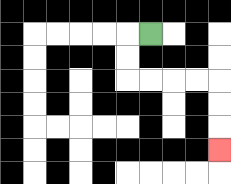{'start': '[6, 1]', 'end': '[9, 6]', 'path_directions': 'L,D,D,R,R,R,R,D,D,D', 'path_coordinates': '[[6, 1], [5, 1], [5, 2], [5, 3], [6, 3], [7, 3], [8, 3], [9, 3], [9, 4], [9, 5], [9, 6]]'}